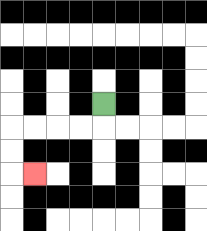{'start': '[4, 4]', 'end': '[1, 7]', 'path_directions': 'D,L,L,L,L,D,D,R', 'path_coordinates': '[[4, 4], [4, 5], [3, 5], [2, 5], [1, 5], [0, 5], [0, 6], [0, 7], [1, 7]]'}